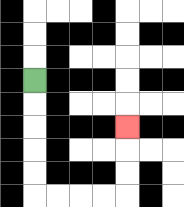{'start': '[1, 3]', 'end': '[5, 5]', 'path_directions': 'D,D,D,D,D,R,R,R,R,U,U,U', 'path_coordinates': '[[1, 3], [1, 4], [1, 5], [1, 6], [1, 7], [1, 8], [2, 8], [3, 8], [4, 8], [5, 8], [5, 7], [5, 6], [5, 5]]'}